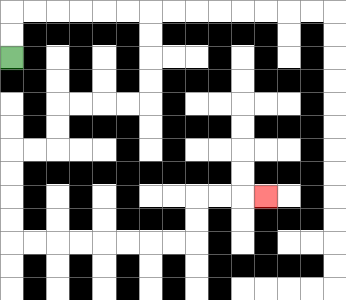{'start': '[0, 2]', 'end': '[11, 8]', 'path_directions': 'U,U,R,R,R,R,R,R,D,D,D,D,L,L,L,L,D,D,L,L,D,D,D,D,R,R,R,R,R,R,R,R,U,U,R,R,R', 'path_coordinates': '[[0, 2], [0, 1], [0, 0], [1, 0], [2, 0], [3, 0], [4, 0], [5, 0], [6, 0], [6, 1], [6, 2], [6, 3], [6, 4], [5, 4], [4, 4], [3, 4], [2, 4], [2, 5], [2, 6], [1, 6], [0, 6], [0, 7], [0, 8], [0, 9], [0, 10], [1, 10], [2, 10], [3, 10], [4, 10], [5, 10], [6, 10], [7, 10], [8, 10], [8, 9], [8, 8], [9, 8], [10, 8], [11, 8]]'}